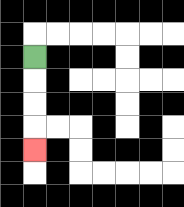{'start': '[1, 2]', 'end': '[1, 6]', 'path_directions': 'D,D,D,D', 'path_coordinates': '[[1, 2], [1, 3], [1, 4], [1, 5], [1, 6]]'}